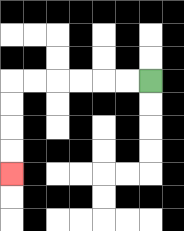{'start': '[6, 3]', 'end': '[0, 7]', 'path_directions': 'L,L,L,L,L,L,D,D,D,D', 'path_coordinates': '[[6, 3], [5, 3], [4, 3], [3, 3], [2, 3], [1, 3], [0, 3], [0, 4], [0, 5], [0, 6], [0, 7]]'}